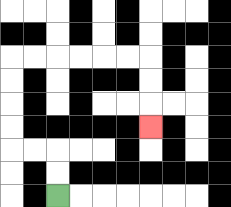{'start': '[2, 8]', 'end': '[6, 5]', 'path_directions': 'U,U,L,L,U,U,U,U,R,R,R,R,R,R,D,D,D', 'path_coordinates': '[[2, 8], [2, 7], [2, 6], [1, 6], [0, 6], [0, 5], [0, 4], [0, 3], [0, 2], [1, 2], [2, 2], [3, 2], [4, 2], [5, 2], [6, 2], [6, 3], [6, 4], [6, 5]]'}